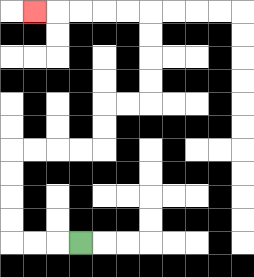{'start': '[3, 10]', 'end': '[1, 0]', 'path_directions': 'L,L,L,U,U,U,U,R,R,R,R,U,U,R,R,U,U,U,U,L,L,L,L,L', 'path_coordinates': '[[3, 10], [2, 10], [1, 10], [0, 10], [0, 9], [0, 8], [0, 7], [0, 6], [1, 6], [2, 6], [3, 6], [4, 6], [4, 5], [4, 4], [5, 4], [6, 4], [6, 3], [6, 2], [6, 1], [6, 0], [5, 0], [4, 0], [3, 0], [2, 0], [1, 0]]'}